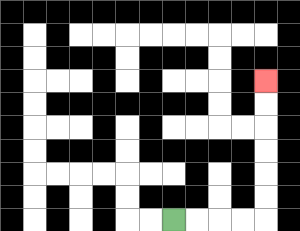{'start': '[7, 9]', 'end': '[11, 3]', 'path_directions': 'R,R,R,R,U,U,U,U,U,U', 'path_coordinates': '[[7, 9], [8, 9], [9, 9], [10, 9], [11, 9], [11, 8], [11, 7], [11, 6], [11, 5], [11, 4], [11, 3]]'}